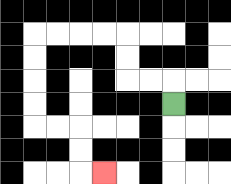{'start': '[7, 4]', 'end': '[4, 7]', 'path_directions': 'U,L,L,U,U,L,L,L,L,D,D,D,D,R,R,D,D,R', 'path_coordinates': '[[7, 4], [7, 3], [6, 3], [5, 3], [5, 2], [5, 1], [4, 1], [3, 1], [2, 1], [1, 1], [1, 2], [1, 3], [1, 4], [1, 5], [2, 5], [3, 5], [3, 6], [3, 7], [4, 7]]'}